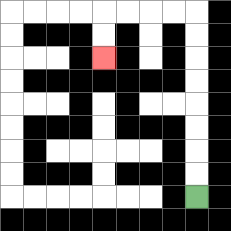{'start': '[8, 8]', 'end': '[4, 2]', 'path_directions': 'U,U,U,U,U,U,U,U,L,L,L,L,D,D', 'path_coordinates': '[[8, 8], [8, 7], [8, 6], [8, 5], [8, 4], [8, 3], [8, 2], [8, 1], [8, 0], [7, 0], [6, 0], [5, 0], [4, 0], [4, 1], [4, 2]]'}